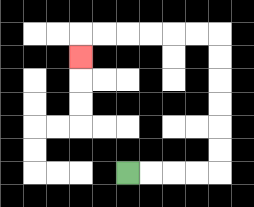{'start': '[5, 7]', 'end': '[3, 2]', 'path_directions': 'R,R,R,R,U,U,U,U,U,U,L,L,L,L,L,L,D', 'path_coordinates': '[[5, 7], [6, 7], [7, 7], [8, 7], [9, 7], [9, 6], [9, 5], [9, 4], [9, 3], [9, 2], [9, 1], [8, 1], [7, 1], [6, 1], [5, 1], [4, 1], [3, 1], [3, 2]]'}